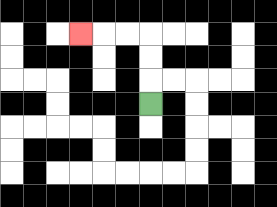{'start': '[6, 4]', 'end': '[3, 1]', 'path_directions': 'U,U,U,L,L,L', 'path_coordinates': '[[6, 4], [6, 3], [6, 2], [6, 1], [5, 1], [4, 1], [3, 1]]'}